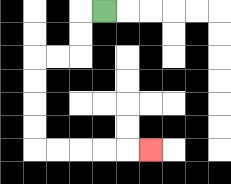{'start': '[4, 0]', 'end': '[6, 6]', 'path_directions': 'L,D,D,L,L,D,D,D,D,R,R,R,R,R', 'path_coordinates': '[[4, 0], [3, 0], [3, 1], [3, 2], [2, 2], [1, 2], [1, 3], [1, 4], [1, 5], [1, 6], [2, 6], [3, 6], [4, 6], [5, 6], [6, 6]]'}